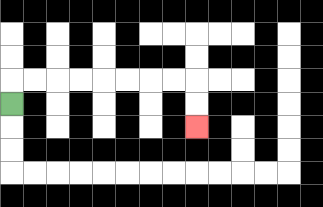{'start': '[0, 4]', 'end': '[8, 5]', 'path_directions': 'U,R,R,R,R,R,R,R,R,D,D', 'path_coordinates': '[[0, 4], [0, 3], [1, 3], [2, 3], [3, 3], [4, 3], [5, 3], [6, 3], [7, 3], [8, 3], [8, 4], [8, 5]]'}